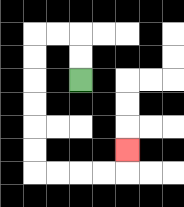{'start': '[3, 3]', 'end': '[5, 6]', 'path_directions': 'U,U,L,L,D,D,D,D,D,D,R,R,R,R,U', 'path_coordinates': '[[3, 3], [3, 2], [3, 1], [2, 1], [1, 1], [1, 2], [1, 3], [1, 4], [1, 5], [1, 6], [1, 7], [2, 7], [3, 7], [4, 7], [5, 7], [5, 6]]'}